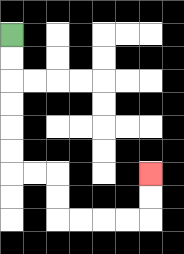{'start': '[0, 1]', 'end': '[6, 7]', 'path_directions': 'D,D,D,D,D,D,R,R,D,D,R,R,R,R,U,U', 'path_coordinates': '[[0, 1], [0, 2], [0, 3], [0, 4], [0, 5], [0, 6], [0, 7], [1, 7], [2, 7], [2, 8], [2, 9], [3, 9], [4, 9], [5, 9], [6, 9], [6, 8], [6, 7]]'}